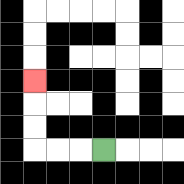{'start': '[4, 6]', 'end': '[1, 3]', 'path_directions': 'L,L,L,U,U,U', 'path_coordinates': '[[4, 6], [3, 6], [2, 6], [1, 6], [1, 5], [1, 4], [1, 3]]'}